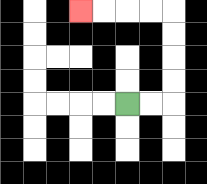{'start': '[5, 4]', 'end': '[3, 0]', 'path_directions': 'R,R,U,U,U,U,L,L,L,L', 'path_coordinates': '[[5, 4], [6, 4], [7, 4], [7, 3], [7, 2], [7, 1], [7, 0], [6, 0], [5, 0], [4, 0], [3, 0]]'}